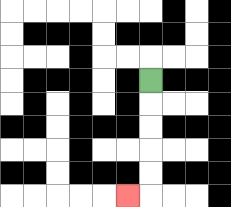{'start': '[6, 3]', 'end': '[5, 8]', 'path_directions': 'D,D,D,D,D,L', 'path_coordinates': '[[6, 3], [6, 4], [6, 5], [6, 6], [6, 7], [6, 8], [5, 8]]'}